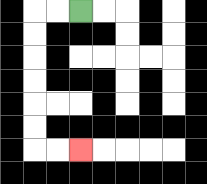{'start': '[3, 0]', 'end': '[3, 6]', 'path_directions': 'L,L,D,D,D,D,D,D,R,R', 'path_coordinates': '[[3, 0], [2, 0], [1, 0], [1, 1], [1, 2], [1, 3], [1, 4], [1, 5], [1, 6], [2, 6], [3, 6]]'}